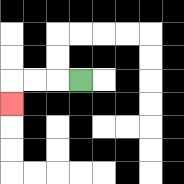{'start': '[3, 3]', 'end': '[0, 4]', 'path_directions': 'L,L,L,D', 'path_coordinates': '[[3, 3], [2, 3], [1, 3], [0, 3], [0, 4]]'}